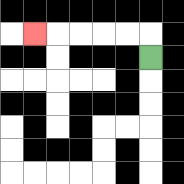{'start': '[6, 2]', 'end': '[1, 1]', 'path_directions': 'U,L,L,L,L,L', 'path_coordinates': '[[6, 2], [6, 1], [5, 1], [4, 1], [3, 1], [2, 1], [1, 1]]'}